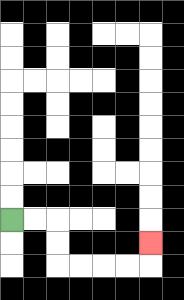{'start': '[0, 9]', 'end': '[6, 10]', 'path_directions': 'R,R,D,D,R,R,R,R,U', 'path_coordinates': '[[0, 9], [1, 9], [2, 9], [2, 10], [2, 11], [3, 11], [4, 11], [5, 11], [6, 11], [6, 10]]'}